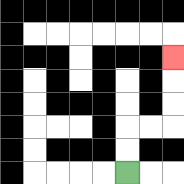{'start': '[5, 7]', 'end': '[7, 2]', 'path_directions': 'U,U,R,R,U,U,U', 'path_coordinates': '[[5, 7], [5, 6], [5, 5], [6, 5], [7, 5], [7, 4], [7, 3], [7, 2]]'}